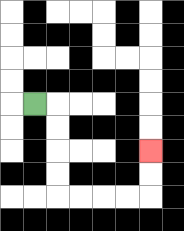{'start': '[1, 4]', 'end': '[6, 6]', 'path_directions': 'R,D,D,D,D,R,R,R,R,U,U', 'path_coordinates': '[[1, 4], [2, 4], [2, 5], [2, 6], [2, 7], [2, 8], [3, 8], [4, 8], [5, 8], [6, 8], [6, 7], [6, 6]]'}